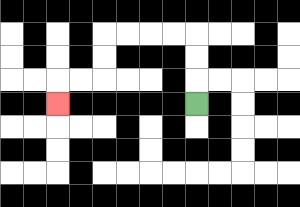{'start': '[8, 4]', 'end': '[2, 4]', 'path_directions': 'U,U,U,L,L,L,L,D,D,L,L,D', 'path_coordinates': '[[8, 4], [8, 3], [8, 2], [8, 1], [7, 1], [6, 1], [5, 1], [4, 1], [4, 2], [4, 3], [3, 3], [2, 3], [2, 4]]'}